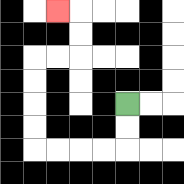{'start': '[5, 4]', 'end': '[2, 0]', 'path_directions': 'D,D,L,L,L,L,U,U,U,U,R,R,U,U,L', 'path_coordinates': '[[5, 4], [5, 5], [5, 6], [4, 6], [3, 6], [2, 6], [1, 6], [1, 5], [1, 4], [1, 3], [1, 2], [2, 2], [3, 2], [3, 1], [3, 0], [2, 0]]'}